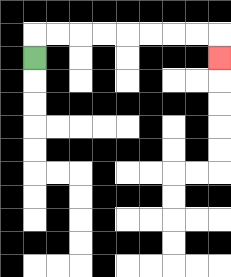{'start': '[1, 2]', 'end': '[9, 2]', 'path_directions': 'U,R,R,R,R,R,R,R,R,D', 'path_coordinates': '[[1, 2], [1, 1], [2, 1], [3, 1], [4, 1], [5, 1], [6, 1], [7, 1], [8, 1], [9, 1], [9, 2]]'}